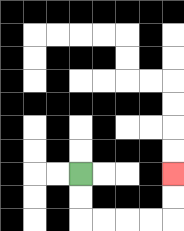{'start': '[3, 7]', 'end': '[7, 7]', 'path_directions': 'D,D,R,R,R,R,U,U', 'path_coordinates': '[[3, 7], [3, 8], [3, 9], [4, 9], [5, 9], [6, 9], [7, 9], [7, 8], [7, 7]]'}